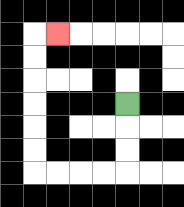{'start': '[5, 4]', 'end': '[2, 1]', 'path_directions': 'D,D,D,L,L,L,L,U,U,U,U,U,U,R', 'path_coordinates': '[[5, 4], [5, 5], [5, 6], [5, 7], [4, 7], [3, 7], [2, 7], [1, 7], [1, 6], [1, 5], [1, 4], [1, 3], [1, 2], [1, 1], [2, 1]]'}